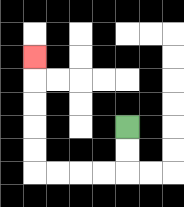{'start': '[5, 5]', 'end': '[1, 2]', 'path_directions': 'D,D,L,L,L,L,U,U,U,U,U', 'path_coordinates': '[[5, 5], [5, 6], [5, 7], [4, 7], [3, 7], [2, 7], [1, 7], [1, 6], [1, 5], [1, 4], [1, 3], [1, 2]]'}